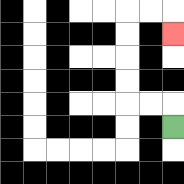{'start': '[7, 5]', 'end': '[7, 1]', 'path_directions': 'U,L,L,U,U,U,U,R,R,D', 'path_coordinates': '[[7, 5], [7, 4], [6, 4], [5, 4], [5, 3], [5, 2], [5, 1], [5, 0], [6, 0], [7, 0], [7, 1]]'}